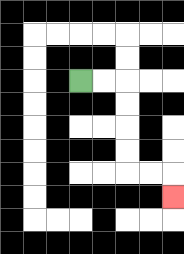{'start': '[3, 3]', 'end': '[7, 8]', 'path_directions': 'R,R,D,D,D,D,R,R,D', 'path_coordinates': '[[3, 3], [4, 3], [5, 3], [5, 4], [5, 5], [5, 6], [5, 7], [6, 7], [7, 7], [7, 8]]'}